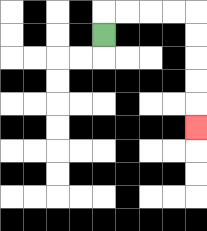{'start': '[4, 1]', 'end': '[8, 5]', 'path_directions': 'U,R,R,R,R,D,D,D,D,D', 'path_coordinates': '[[4, 1], [4, 0], [5, 0], [6, 0], [7, 0], [8, 0], [8, 1], [8, 2], [8, 3], [8, 4], [8, 5]]'}